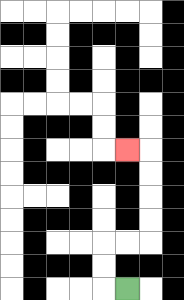{'start': '[5, 12]', 'end': '[5, 6]', 'path_directions': 'L,U,U,R,R,U,U,U,U,L', 'path_coordinates': '[[5, 12], [4, 12], [4, 11], [4, 10], [5, 10], [6, 10], [6, 9], [6, 8], [6, 7], [6, 6], [5, 6]]'}